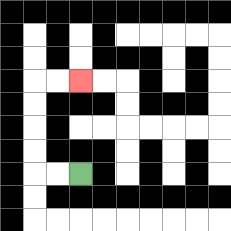{'start': '[3, 7]', 'end': '[3, 3]', 'path_directions': 'L,L,U,U,U,U,R,R', 'path_coordinates': '[[3, 7], [2, 7], [1, 7], [1, 6], [1, 5], [1, 4], [1, 3], [2, 3], [3, 3]]'}